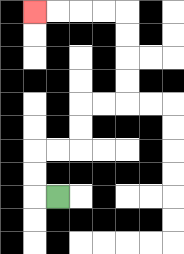{'start': '[2, 8]', 'end': '[1, 0]', 'path_directions': 'L,U,U,R,R,U,U,R,R,U,U,U,U,L,L,L,L', 'path_coordinates': '[[2, 8], [1, 8], [1, 7], [1, 6], [2, 6], [3, 6], [3, 5], [3, 4], [4, 4], [5, 4], [5, 3], [5, 2], [5, 1], [5, 0], [4, 0], [3, 0], [2, 0], [1, 0]]'}